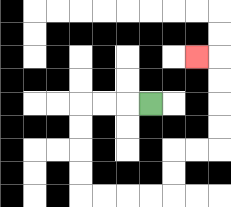{'start': '[6, 4]', 'end': '[8, 2]', 'path_directions': 'L,L,L,D,D,D,D,R,R,R,R,U,U,R,R,U,U,U,U,L', 'path_coordinates': '[[6, 4], [5, 4], [4, 4], [3, 4], [3, 5], [3, 6], [3, 7], [3, 8], [4, 8], [5, 8], [6, 8], [7, 8], [7, 7], [7, 6], [8, 6], [9, 6], [9, 5], [9, 4], [9, 3], [9, 2], [8, 2]]'}